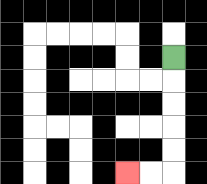{'start': '[7, 2]', 'end': '[5, 7]', 'path_directions': 'D,D,D,D,D,L,L', 'path_coordinates': '[[7, 2], [7, 3], [7, 4], [7, 5], [7, 6], [7, 7], [6, 7], [5, 7]]'}